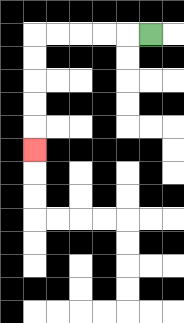{'start': '[6, 1]', 'end': '[1, 6]', 'path_directions': 'L,L,L,L,L,D,D,D,D,D', 'path_coordinates': '[[6, 1], [5, 1], [4, 1], [3, 1], [2, 1], [1, 1], [1, 2], [1, 3], [1, 4], [1, 5], [1, 6]]'}